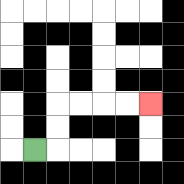{'start': '[1, 6]', 'end': '[6, 4]', 'path_directions': 'R,U,U,R,R,R,R', 'path_coordinates': '[[1, 6], [2, 6], [2, 5], [2, 4], [3, 4], [4, 4], [5, 4], [6, 4]]'}